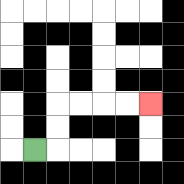{'start': '[1, 6]', 'end': '[6, 4]', 'path_directions': 'R,U,U,R,R,R,R', 'path_coordinates': '[[1, 6], [2, 6], [2, 5], [2, 4], [3, 4], [4, 4], [5, 4], [6, 4]]'}